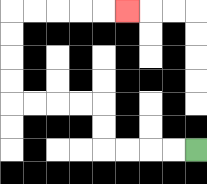{'start': '[8, 6]', 'end': '[5, 0]', 'path_directions': 'L,L,L,L,U,U,L,L,L,L,U,U,U,U,R,R,R,R,R', 'path_coordinates': '[[8, 6], [7, 6], [6, 6], [5, 6], [4, 6], [4, 5], [4, 4], [3, 4], [2, 4], [1, 4], [0, 4], [0, 3], [0, 2], [0, 1], [0, 0], [1, 0], [2, 0], [3, 0], [4, 0], [5, 0]]'}